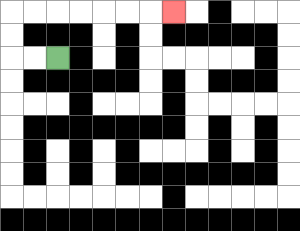{'start': '[2, 2]', 'end': '[7, 0]', 'path_directions': 'L,L,U,U,R,R,R,R,R,R,R', 'path_coordinates': '[[2, 2], [1, 2], [0, 2], [0, 1], [0, 0], [1, 0], [2, 0], [3, 0], [4, 0], [5, 0], [6, 0], [7, 0]]'}